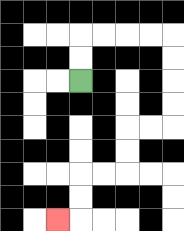{'start': '[3, 3]', 'end': '[2, 9]', 'path_directions': 'U,U,R,R,R,R,D,D,D,D,L,L,D,D,L,L,D,D,L', 'path_coordinates': '[[3, 3], [3, 2], [3, 1], [4, 1], [5, 1], [6, 1], [7, 1], [7, 2], [7, 3], [7, 4], [7, 5], [6, 5], [5, 5], [5, 6], [5, 7], [4, 7], [3, 7], [3, 8], [3, 9], [2, 9]]'}